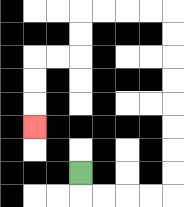{'start': '[3, 7]', 'end': '[1, 5]', 'path_directions': 'D,R,R,R,R,U,U,U,U,U,U,U,U,L,L,L,L,D,D,L,L,D,D,D', 'path_coordinates': '[[3, 7], [3, 8], [4, 8], [5, 8], [6, 8], [7, 8], [7, 7], [7, 6], [7, 5], [7, 4], [7, 3], [7, 2], [7, 1], [7, 0], [6, 0], [5, 0], [4, 0], [3, 0], [3, 1], [3, 2], [2, 2], [1, 2], [1, 3], [1, 4], [1, 5]]'}